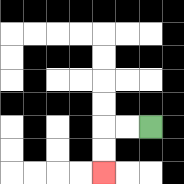{'start': '[6, 5]', 'end': '[4, 7]', 'path_directions': 'L,L,D,D', 'path_coordinates': '[[6, 5], [5, 5], [4, 5], [4, 6], [4, 7]]'}